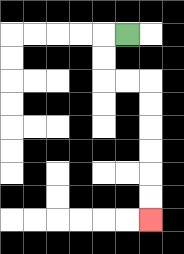{'start': '[5, 1]', 'end': '[6, 9]', 'path_directions': 'L,D,D,R,R,D,D,D,D,D,D', 'path_coordinates': '[[5, 1], [4, 1], [4, 2], [4, 3], [5, 3], [6, 3], [6, 4], [6, 5], [6, 6], [6, 7], [6, 8], [6, 9]]'}